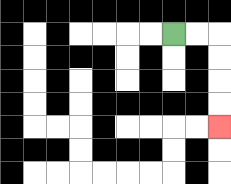{'start': '[7, 1]', 'end': '[9, 5]', 'path_directions': 'R,R,D,D,D,D', 'path_coordinates': '[[7, 1], [8, 1], [9, 1], [9, 2], [9, 3], [9, 4], [9, 5]]'}